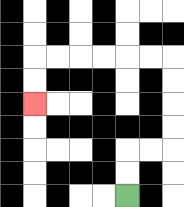{'start': '[5, 8]', 'end': '[1, 4]', 'path_directions': 'U,U,R,R,U,U,U,U,L,L,L,L,L,L,D,D', 'path_coordinates': '[[5, 8], [5, 7], [5, 6], [6, 6], [7, 6], [7, 5], [7, 4], [7, 3], [7, 2], [6, 2], [5, 2], [4, 2], [3, 2], [2, 2], [1, 2], [1, 3], [1, 4]]'}